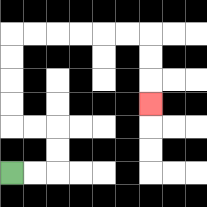{'start': '[0, 7]', 'end': '[6, 4]', 'path_directions': 'R,R,U,U,L,L,U,U,U,U,R,R,R,R,R,R,D,D,D', 'path_coordinates': '[[0, 7], [1, 7], [2, 7], [2, 6], [2, 5], [1, 5], [0, 5], [0, 4], [0, 3], [0, 2], [0, 1], [1, 1], [2, 1], [3, 1], [4, 1], [5, 1], [6, 1], [6, 2], [6, 3], [6, 4]]'}